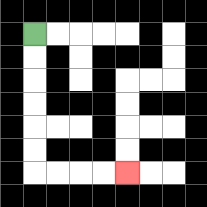{'start': '[1, 1]', 'end': '[5, 7]', 'path_directions': 'D,D,D,D,D,D,R,R,R,R', 'path_coordinates': '[[1, 1], [1, 2], [1, 3], [1, 4], [1, 5], [1, 6], [1, 7], [2, 7], [3, 7], [4, 7], [5, 7]]'}